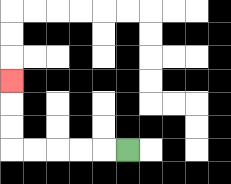{'start': '[5, 6]', 'end': '[0, 3]', 'path_directions': 'L,L,L,L,L,U,U,U', 'path_coordinates': '[[5, 6], [4, 6], [3, 6], [2, 6], [1, 6], [0, 6], [0, 5], [0, 4], [0, 3]]'}